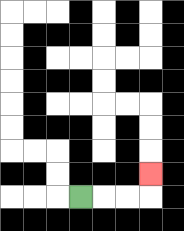{'start': '[3, 8]', 'end': '[6, 7]', 'path_directions': 'R,R,R,U', 'path_coordinates': '[[3, 8], [4, 8], [5, 8], [6, 8], [6, 7]]'}